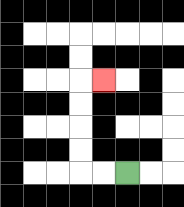{'start': '[5, 7]', 'end': '[4, 3]', 'path_directions': 'L,L,U,U,U,U,R', 'path_coordinates': '[[5, 7], [4, 7], [3, 7], [3, 6], [3, 5], [3, 4], [3, 3], [4, 3]]'}